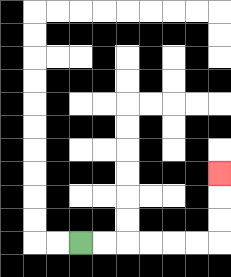{'start': '[3, 10]', 'end': '[9, 7]', 'path_directions': 'R,R,R,R,R,R,U,U,U', 'path_coordinates': '[[3, 10], [4, 10], [5, 10], [6, 10], [7, 10], [8, 10], [9, 10], [9, 9], [9, 8], [9, 7]]'}